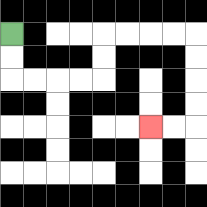{'start': '[0, 1]', 'end': '[6, 5]', 'path_directions': 'D,D,R,R,R,R,U,U,R,R,R,R,D,D,D,D,L,L', 'path_coordinates': '[[0, 1], [0, 2], [0, 3], [1, 3], [2, 3], [3, 3], [4, 3], [4, 2], [4, 1], [5, 1], [6, 1], [7, 1], [8, 1], [8, 2], [8, 3], [8, 4], [8, 5], [7, 5], [6, 5]]'}